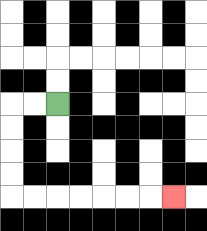{'start': '[2, 4]', 'end': '[7, 8]', 'path_directions': 'L,L,D,D,D,D,R,R,R,R,R,R,R', 'path_coordinates': '[[2, 4], [1, 4], [0, 4], [0, 5], [0, 6], [0, 7], [0, 8], [1, 8], [2, 8], [3, 8], [4, 8], [5, 8], [6, 8], [7, 8]]'}